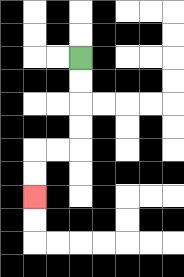{'start': '[3, 2]', 'end': '[1, 8]', 'path_directions': 'D,D,D,D,L,L,D,D', 'path_coordinates': '[[3, 2], [3, 3], [3, 4], [3, 5], [3, 6], [2, 6], [1, 6], [1, 7], [1, 8]]'}